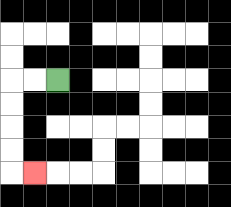{'start': '[2, 3]', 'end': '[1, 7]', 'path_directions': 'L,L,D,D,D,D,R', 'path_coordinates': '[[2, 3], [1, 3], [0, 3], [0, 4], [0, 5], [0, 6], [0, 7], [1, 7]]'}